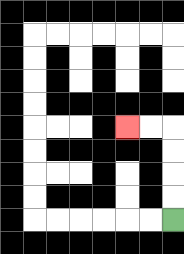{'start': '[7, 9]', 'end': '[5, 5]', 'path_directions': 'U,U,U,U,L,L', 'path_coordinates': '[[7, 9], [7, 8], [7, 7], [7, 6], [7, 5], [6, 5], [5, 5]]'}